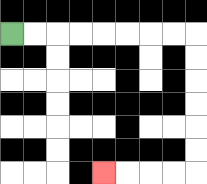{'start': '[0, 1]', 'end': '[4, 7]', 'path_directions': 'R,R,R,R,R,R,R,R,D,D,D,D,D,D,L,L,L,L', 'path_coordinates': '[[0, 1], [1, 1], [2, 1], [3, 1], [4, 1], [5, 1], [6, 1], [7, 1], [8, 1], [8, 2], [8, 3], [8, 4], [8, 5], [8, 6], [8, 7], [7, 7], [6, 7], [5, 7], [4, 7]]'}